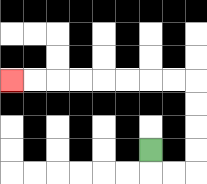{'start': '[6, 6]', 'end': '[0, 3]', 'path_directions': 'D,R,R,U,U,U,U,L,L,L,L,L,L,L,L', 'path_coordinates': '[[6, 6], [6, 7], [7, 7], [8, 7], [8, 6], [8, 5], [8, 4], [8, 3], [7, 3], [6, 3], [5, 3], [4, 3], [3, 3], [2, 3], [1, 3], [0, 3]]'}